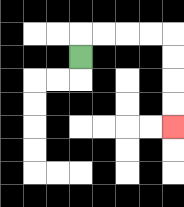{'start': '[3, 2]', 'end': '[7, 5]', 'path_directions': 'U,R,R,R,R,D,D,D,D', 'path_coordinates': '[[3, 2], [3, 1], [4, 1], [5, 1], [6, 1], [7, 1], [7, 2], [7, 3], [7, 4], [7, 5]]'}